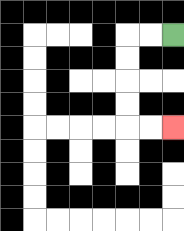{'start': '[7, 1]', 'end': '[7, 5]', 'path_directions': 'L,L,D,D,D,D,R,R', 'path_coordinates': '[[7, 1], [6, 1], [5, 1], [5, 2], [5, 3], [5, 4], [5, 5], [6, 5], [7, 5]]'}